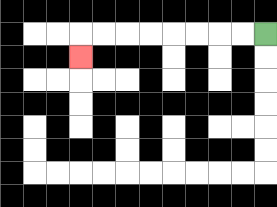{'start': '[11, 1]', 'end': '[3, 2]', 'path_directions': 'L,L,L,L,L,L,L,L,D', 'path_coordinates': '[[11, 1], [10, 1], [9, 1], [8, 1], [7, 1], [6, 1], [5, 1], [4, 1], [3, 1], [3, 2]]'}